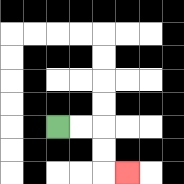{'start': '[2, 5]', 'end': '[5, 7]', 'path_directions': 'R,R,D,D,R', 'path_coordinates': '[[2, 5], [3, 5], [4, 5], [4, 6], [4, 7], [5, 7]]'}